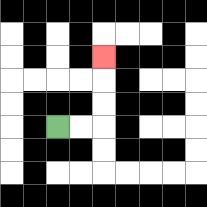{'start': '[2, 5]', 'end': '[4, 2]', 'path_directions': 'R,R,U,U,U', 'path_coordinates': '[[2, 5], [3, 5], [4, 5], [4, 4], [4, 3], [4, 2]]'}